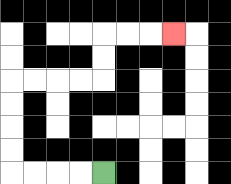{'start': '[4, 7]', 'end': '[7, 1]', 'path_directions': 'L,L,L,L,U,U,U,U,R,R,R,R,U,U,R,R,R', 'path_coordinates': '[[4, 7], [3, 7], [2, 7], [1, 7], [0, 7], [0, 6], [0, 5], [0, 4], [0, 3], [1, 3], [2, 3], [3, 3], [4, 3], [4, 2], [4, 1], [5, 1], [6, 1], [7, 1]]'}